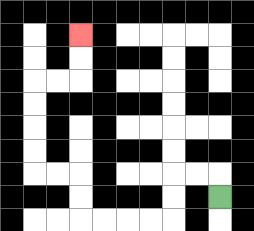{'start': '[9, 8]', 'end': '[3, 1]', 'path_directions': 'U,L,L,D,D,L,L,L,L,U,U,L,L,U,U,U,U,R,R,U,U', 'path_coordinates': '[[9, 8], [9, 7], [8, 7], [7, 7], [7, 8], [7, 9], [6, 9], [5, 9], [4, 9], [3, 9], [3, 8], [3, 7], [2, 7], [1, 7], [1, 6], [1, 5], [1, 4], [1, 3], [2, 3], [3, 3], [3, 2], [3, 1]]'}